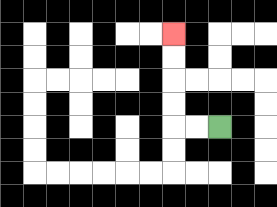{'start': '[9, 5]', 'end': '[7, 1]', 'path_directions': 'L,L,U,U,U,U', 'path_coordinates': '[[9, 5], [8, 5], [7, 5], [7, 4], [7, 3], [7, 2], [7, 1]]'}